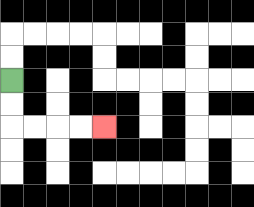{'start': '[0, 3]', 'end': '[4, 5]', 'path_directions': 'D,D,R,R,R,R', 'path_coordinates': '[[0, 3], [0, 4], [0, 5], [1, 5], [2, 5], [3, 5], [4, 5]]'}